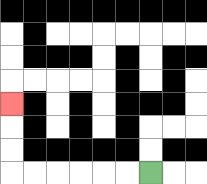{'start': '[6, 7]', 'end': '[0, 4]', 'path_directions': 'L,L,L,L,L,L,U,U,U', 'path_coordinates': '[[6, 7], [5, 7], [4, 7], [3, 7], [2, 7], [1, 7], [0, 7], [0, 6], [0, 5], [0, 4]]'}